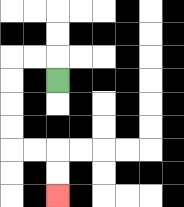{'start': '[2, 3]', 'end': '[2, 8]', 'path_directions': 'U,L,L,D,D,D,D,R,R,D,D', 'path_coordinates': '[[2, 3], [2, 2], [1, 2], [0, 2], [0, 3], [0, 4], [0, 5], [0, 6], [1, 6], [2, 6], [2, 7], [2, 8]]'}